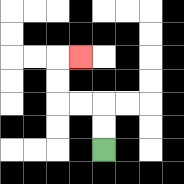{'start': '[4, 6]', 'end': '[3, 2]', 'path_directions': 'U,U,L,L,U,U,R', 'path_coordinates': '[[4, 6], [4, 5], [4, 4], [3, 4], [2, 4], [2, 3], [2, 2], [3, 2]]'}